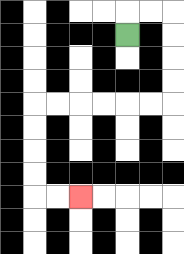{'start': '[5, 1]', 'end': '[3, 8]', 'path_directions': 'U,R,R,D,D,D,D,L,L,L,L,L,L,D,D,D,D,R,R', 'path_coordinates': '[[5, 1], [5, 0], [6, 0], [7, 0], [7, 1], [7, 2], [7, 3], [7, 4], [6, 4], [5, 4], [4, 4], [3, 4], [2, 4], [1, 4], [1, 5], [1, 6], [1, 7], [1, 8], [2, 8], [3, 8]]'}